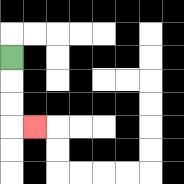{'start': '[0, 2]', 'end': '[1, 5]', 'path_directions': 'D,D,D,R', 'path_coordinates': '[[0, 2], [0, 3], [0, 4], [0, 5], [1, 5]]'}